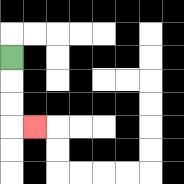{'start': '[0, 2]', 'end': '[1, 5]', 'path_directions': 'D,D,D,R', 'path_coordinates': '[[0, 2], [0, 3], [0, 4], [0, 5], [1, 5]]'}